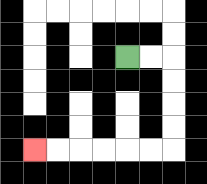{'start': '[5, 2]', 'end': '[1, 6]', 'path_directions': 'R,R,D,D,D,D,L,L,L,L,L,L', 'path_coordinates': '[[5, 2], [6, 2], [7, 2], [7, 3], [7, 4], [7, 5], [7, 6], [6, 6], [5, 6], [4, 6], [3, 6], [2, 6], [1, 6]]'}